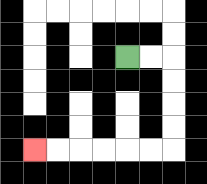{'start': '[5, 2]', 'end': '[1, 6]', 'path_directions': 'R,R,D,D,D,D,L,L,L,L,L,L', 'path_coordinates': '[[5, 2], [6, 2], [7, 2], [7, 3], [7, 4], [7, 5], [7, 6], [6, 6], [5, 6], [4, 6], [3, 6], [2, 6], [1, 6]]'}